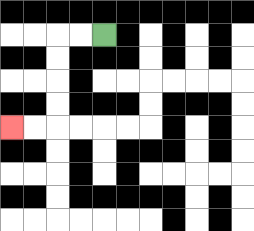{'start': '[4, 1]', 'end': '[0, 5]', 'path_directions': 'L,L,D,D,D,D,L,L', 'path_coordinates': '[[4, 1], [3, 1], [2, 1], [2, 2], [2, 3], [2, 4], [2, 5], [1, 5], [0, 5]]'}